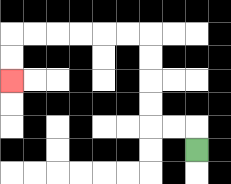{'start': '[8, 6]', 'end': '[0, 3]', 'path_directions': 'U,L,L,U,U,U,U,L,L,L,L,L,L,D,D', 'path_coordinates': '[[8, 6], [8, 5], [7, 5], [6, 5], [6, 4], [6, 3], [6, 2], [6, 1], [5, 1], [4, 1], [3, 1], [2, 1], [1, 1], [0, 1], [0, 2], [0, 3]]'}